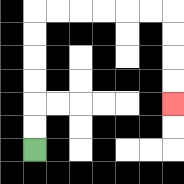{'start': '[1, 6]', 'end': '[7, 4]', 'path_directions': 'U,U,U,U,U,U,R,R,R,R,R,R,D,D,D,D', 'path_coordinates': '[[1, 6], [1, 5], [1, 4], [1, 3], [1, 2], [1, 1], [1, 0], [2, 0], [3, 0], [4, 0], [5, 0], [6, 0], [7, 0], [7, 1], [7, 2], [7, 3], [7, 4]]'}